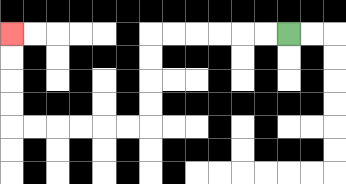{'start': '[12, 1]', 'end': '[0, 1]', 'path_directions': 'L,L,L,L,L,L,D,D,D,D,L,L,L,L,L,L,U,U,U,U', 'path_coordinates': '[[12, 1], [11, 1], [10, 1], [9, 1], [8, 1], [7, 1], [6, 1], [6, 2], [6, 3], [6, 4], [6, 5], [5, 5], [4, 5], [3, 5], [2, 5], [1, 5], [0, 5], [0, 4], [0, 3], [0, 2], [0, 1]]'}